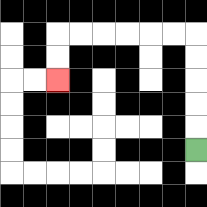{'start': '[8, 6]', 'end': '[2, 3]', 'path_directions': 'U,U,U,U,U,L,L,L,L,L,L,D,D', 'path_coordinates': '[[8, 6], [8, 5], [8, 4], [8, 3], [8, 2], [8, 1], [7, 1], [6, 1], [5, 1], [4, 1], [3, 1], [2, 1], [2, 2], [2, 3]]'}